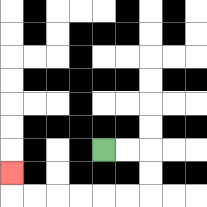{'start': '[4, 6]', 'end': '[0, 7]', 'path_directions': 'R,R,D,D,L,L,L,L,L,L,U', 'path_coordinates': '[[4, 6], [5, 6], [6, 6], [6, 7], [6, 8], [5, 8], [4, 8], [3, 8], [2, 8], [1, 8], [0, 8], [0, 7]]'}